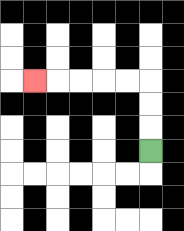{'start': '[6, 6]', 'end': '[1, 3]', 'path_directions': 'U,U,U,L,L,L,L,L', 'path_coordinates': '[[6, 6], [6, 5], [6, 4], [6, 3], [5, 3], [4, 3], [3, 3], [2, 3], [1, 3]]'}